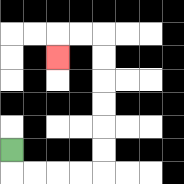{'start': '[0, 6]', 'end': '[2, 2]', 'path_directions': 'D,R,R,R,R,U,U,U,U,U,U,L,L,D', 'path_coordinates': '[[0, 6], [0, 7], [1, 7], [2, 7], [3, 7], [4, 7], [4, 6], [4, 5], [4, 4], [4, 3], [4, 2], [4, 1], [3, 1], [2, 1], [2, 2]]'}